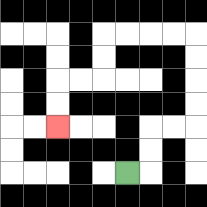{'start': '[5, 7]', 'end': '[2, 5]', 'path_directions': 'R,U,U,R,R,U,U,U,U,L,L,L,L,D,D,L,L,D,D', 'path_coordinates': '[[5, 7], [6, 7], [6, 6], [6, 5], [7, 5], [8, 5], [8, 4], [8, 3], [8, 2], [8, 1], [7, 1], [6, 1], [5, 1], [4, 1], [4, 2], [4, 3], [3, 3], [2, 3], [2, 4], [2, 5]]'}